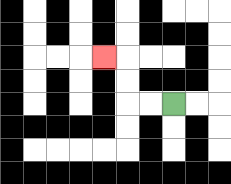{'start': '[7, 4]', 'end': '[4, 2]', 'path_directions': 'L,L,U,U,L', 'path_coordinates': '[[7, 4], [6, 4], [5, 4], [5, 3], [5, 2], [4, 2]]'}